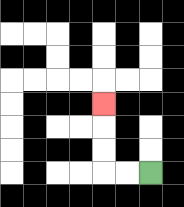{'start': '[6, 7]', 'end': '[4, 4]', 'path_directions': 'L,L,U,U,U', 'path_coordinates': '[[6, 7], [5, 7], [4, 7], [4, 6], [4, 5], [4, 4]]'}